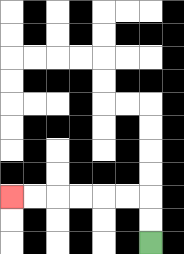{'start': '[6, 10]', 'end': '[0, 8]', 'path_directions': 'U,U,L,L,L,L,L,L', 'path_coordinates': '[[6, 10], [6, 9], [6, 8], [5, 8], [4, 8], [3, 8], [2, 8], [1, 8], [0, 8]]'}